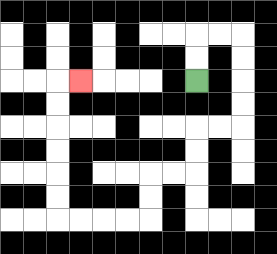{'start': '[8, 3]', 'end': '[3, 3]', 'path_directions': 'U,U,R,R,D,D,D,D,L,L,D,D,L,L,D,D,L,L,L,L,U,U,U,U,U,U,R', 'path_coordinates': '[[8, 3], [8, 2], [8, 1], [9, 1], [10, 1], [10, 2], [10, 3], [10, 4], [10, 5], [9, 5], [8, 5], [8, 6], [8, 7], [7, 7], [6, 7], [6, 8], [6, 9], [5, 9], [4, 9], [3, 9], [2, 9], [2, 8], [2, 7], [2, 6], [2, 5], [2, 4], [2, 3], [3, 3]]'}